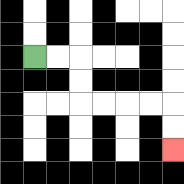{'start': '[1, 2]', 'end': '[7, 6]', 'path_directions': 'R,R,D,D,R,R,R,R,D,D', 'path_coordinates': '[[1, 2], [2, 2], [3, 2], [3, 3], [3, 4], [4, 4], [5, 4], [6, 4], [7, 4], [7, 5], [7, 6]]'}